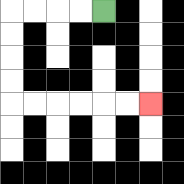{'start': '[4, 0]', 'end': '[6, 4]', 'path_directions': 'L,L,L,L,D,D,D,D,R,R,R,R,R,R', 'path_coordinates': '[[4, 0], [3, 0], [2, 0], [1, 0], [0, 0], [0, 1], [0, 2], [0, 3], [0, 4], [1, 4], [2, 4], [3, 4], [4, 4], [5, 4], [6, 4]]'}